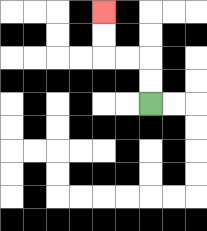{'start': '[6, 4]', 'end': '[4, 0]', 'path_directions': 'U,U,L,L,U,U', 'path_coordinates': '[[6, 4], [6, 3], [6, 2], [5, 2], [4, 2], [4, 1], [4, 0]]'}